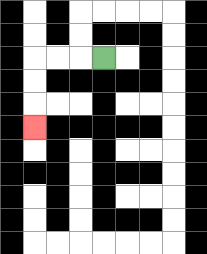{'start': '[4, 2]', 'end': '[1, 5]', 'path_directions': 'L,L,L,D,D,D', 'path_coordinates': '[[4, 2], [3, 2], [2, 2], [1, 2], [1, 3], [1, 4], [1, 5]]'}